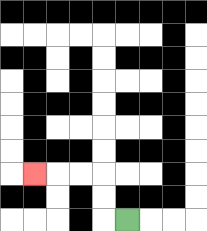{'start': '[5, 9]', 'end': '[1, 7]', 'path_directions': 'L,U,U,L,L,L', 'path_coordinates': '[[5, 9], [4, 9], [4, 8], [4, 7], [3, 7], [2, 7], [1, 7]]'}